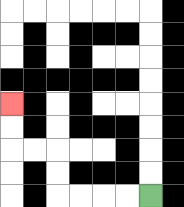{'start': '[6, 8]', 'end': '[0, 4]', 'path_directions': 'L,L,L,L,U,U,L,L,U,U', 'path_coordinates': '[[6, 8], [5, 8], [4, 8], [3, 8], [2, 8], [2, 7], [2, 6], [1, 6], [0, 6], [0, 5], [0, 4]]'}